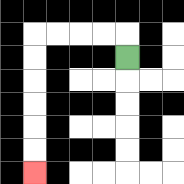{'start': '[5, 2]', 'end': '[1, 7]', 'path_directions': 'U,L,L,L,L,D,D,D,D,D,D', 'path_coordinates': '[[5, 2], [5, 1], [4, 1], [3, 1], [2, 1], [1, 1], [1, 2], [1, 3], [1, 4], [1, 5], [1, 6], [1, 7]]'}